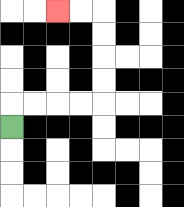{'start': '[0, 5]', 'end': '[2, 0]', 'path_directions': 'U,R,R,R,R,U,U,U,U,L,L', 'path_coordinates': '[[0, 5], [0, 4], [1, 4], [2, 4], [3, 4], [4, 4], [4, 3], [4, 2], [4, 1], [4, 0], [3, 0], [2, 0]]'}